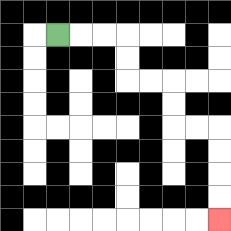{'start': '[2, 1]', 'end': '[9, 9]', 'path_directions': 'R,R,R,D,D,R,R,D,D,R,R,D,D,D,D', 'path_coordinates': '[[2, 1], [3, 1], [4, 1], [5, 1], [5, 2], [5, 3], [6, 3], [7, 3], [7, 4], [7, 5], [8, 5], [9, 5], [9, 6], [9, 7], [9, 8], [9, 9]]'}